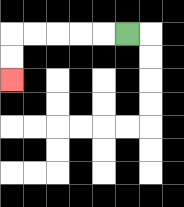{'start': '[5, 1]', 'end': '[0, 3]', 'path_directions': 'L,L,L,L,L,D,D', 'path_coordinates': '[[5, 1], [4, 1], [3, 1], [2, 1], [1, 1], [0, 1], [0, 2], [0, 3]]'}